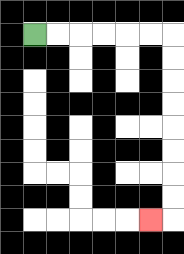{'start': '[1, 1]', 'end': '[6, 9]', 'path_directions': 'R,R,R,R,R,R,D,D,D,D,D,D,D,D,L', 'path_coordinates': '[[1, 1], [2, 1], [3, 1], [4, 1], [5, 1], [6, 1], [7, 1], [7, 2], [7, 3], [7, 4], [7, 5], [7, 6], [7, 7], [7, 8], [7, 9], [6, 9]]'}